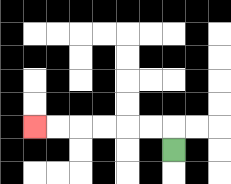{'start': '[7, 6]', 'end': '[1, 5]', 'path_directions': 'U,L,L,L,L,L,L', 'path_coordinates': '[[7, 6], [7, 5], [6, 5], [5, 5], [4, 5], [3, 5], [2, 5], [1, 5]]'}